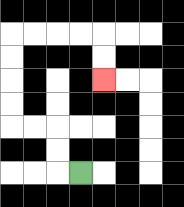{'start': '[3, 7]', 'end': '[4, 3]', 'path_directions': 'L,U,U,L,L,U,U,U,U,R,R,R,R,D,D', 'path_coordinates': '[[3, 7], [2, 7], [2, 6], [2, 5], [1, 5], [0, 5], [0, 4], [0, 3], [0, 2], [0, 1], [1, 1], [2, 1], [3, 1], [4, 1], [4, 2], [4, 3]]'}